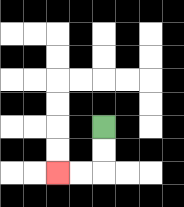{'start': '[4, 5]', 'end': '[2, 7]', 'path_directions': 'D,D,L,L', 'path_coordinates': '[[4, 5], [4, 6], [4, 7], [3, 7], [2, 7]]'}